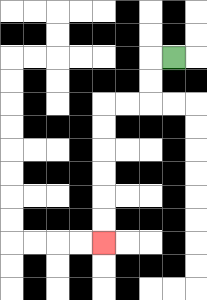{'start': '[7, 2]', 'end': '[4, 10]', 'path_directions': 'L,D,D,L,L,D,D,D,D,D,D', 'path_coordinates': '[[7, 2], [6, 2], [6, 3], [6, 4], [5, 4], [4, 4], [4, 5], [4, 6], [4, 7], [4, 8], [4, 9], [4, 10]]'}